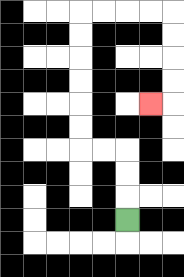{'start': '[5, 9]', 'end': '[6, 4]', 'path_directions': 'U,U,U,L,L,U,U,U,U,U,U,R,R,R,R,D,D,D,D,L', 'path_coordinates': '[[5, 9], [5, 8], [5, 7], [5, 6], [4, 6], [3, 6], [3, 5], [3, 4], [3, 3], [3, 2], [3, 1], [3, 0], [4, 0], [5, 0], [6, 0], [7, 0], [7, 1], [7, 2], [7, 3], [7, 4], [6, 4]]'}